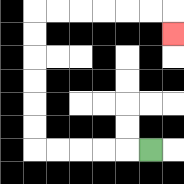{'start': '[6, 6]', 'end': '[7, 1]', 'path_directions': 'L,L,L,L,L,U,U,U,U,U,U,R,R,R,R,R,R,D', 'path_coordinates': '[[6, 6], [5, 6], [4, 6], [3, 6], [2, 6], [1, 6], [1, 5], [1, 4], [1, 3], [1, 2], [1, 1], [1, 0], [2, 0], [3, 0], [4, 0], [5, 0], [6, 0], [7, 0], [7, 1]]'}